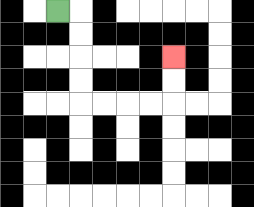{'start': '[2, 0]', 'end': '[7, 2]', 'path_directions': 'R,D,D,D,D,R,R,R,R,U,U', 'path_coordinates': '[[2, 0], [3, 0], [3, 1], [3, 2], [3, 3], [3, 4], [4, 4], [5, 4], [6, 4], [7, 4], [7, 3], [7, 2]]'}